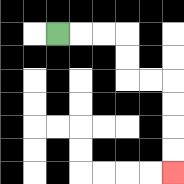{'start': '[2, 1]', 'end': '[7, 7]', 'path_directions': 'R,R,R,D,D,R,R,D,D,D,D', 'path_coordinates': '[[2, 1], [3, 1], [4, 1], [5, 1], [5, 2], [5, 3], [6, 3], [7, 3], [7, 4], [7, 5], [7, 6], [7, 7]]'}